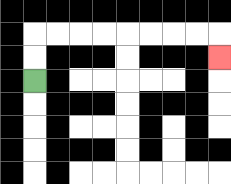{'start': '[1, 3]', 'end': '[9, 2]', 'path_directions': 'U,U,R,R,R,R,R,R,R,R,D', 'path_coordinates': '[[1, 3], [1, 2], [1, 1], [2, 1], [3, 1], [4, 1], [5, 1], [6, 1], [7, 1], [8, 1], [9, 1], [9, 2]]'}